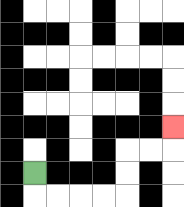{'start': '[1, 7]', 'end': '[7, 5]', 'path_directions': 'D,R,R,R,R,U,U,R,R,U', 'path_coordinates': '[[1, 7], [1, 8], [2, 8], [3, 8], [4, 8], [5, 8], [5, 7], [5, 6], [6, 6], [7, 6], [7, 5]]'}